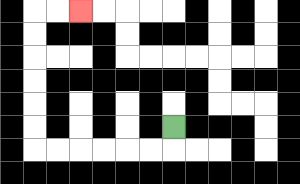{'start': '[7, 5]', 'end': '[3, 0]', 'path_directions': 'D,L,L,L,L,L,L,U,U,U,U,U,U,R,R', 'path_coordinates': '[[7, 5], [7, 6], [6, 6], [5, 6], [4, 6], [3, 6], [2, 6], [1, 6], [1, 5], [1, 4], [1, 3], [1, 2], [1, 1], [1, 0], [2, 0], [3, 0]]'}